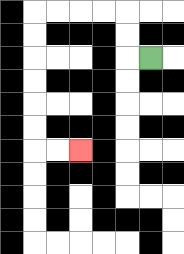{'start': '[6, 2]', 'end': '[3, 6]', 'path_directions': 'L,U,U,L,L,L,L,D,D,D,D,D,D,R,R', 'path_coordinates': '[[6, 2], [5, 2], [5, 1], [5, 0], [4, 0], [3, 0], [2, 0], [1, 0], [1, 1], [1, 2], [1, 3], [1, 4], [1, 5], [1, 6], [2, 6], [3, 6]]'}